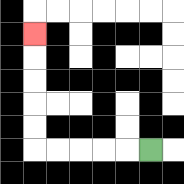{'start': '[6, 6]', 'end': '[1, 1]', 'path_directions': 'L,L,L,L,L,U,U,U,U,U', 'path_coordinates': '[[6, 6], [5, 6], [4, 6], [3, 6], [2, 6], [1, 6], [1, 5], [1, 4], [1, 3], [1, 2], [1, 1]]'}